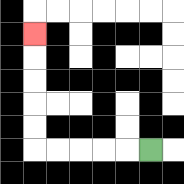{'start': '[6, 6]', 'end': '[1, 1]', 'path_directions': 'L,L,L,L,L,U,U,U,U,U', 'path_coordinates': '[[6, 6], [5, 6], [4, 6], [3, 6], [2, 6], [1, 6], [1, 5], [1, 4], [1, 3], [1, 2], [1, 1]]'}